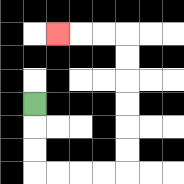{'start': '[1, 4]', 'end': '[2, 1]', 'path_directions': 'D,D,D,R,R,R,R,U,U,U,U,U,U,L,L,L', 'path_coordinates': '[[1, 4], [1, 5], [1, 6], [1, 7], [2, 7], [3, 7], [4, 7], [5, 7], [5, 6], [5, 5], [5, 4], [5, 3], [5, 2], [5, 1], [4, 1], [3, 1], [2, 1]]'}